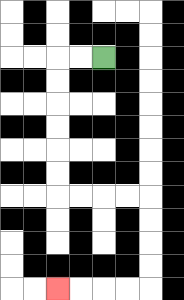{'start': '[4, 2]', 'end': '[2, 12]', 'path_directions': 'L,L,D,D,D,D,D,D,R,R,R,R,D,D,D,D,L,L,L,L', 'path_coordinates': '[[4, 2], [3, 2], [2, 2], [2, 3], [2, 4], [2, 5], [2, 6], [2, 7], [2, 8], [3, 8], [4, 8], [5, 8], [6, 8], [6, 9], [6, 10], [6, 11], [6, 12], [5, 12], [4, 12], [3, 12], [2, 12]]'}